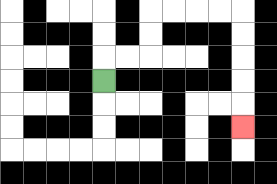{'start': '[4, 3]', 'end': '[10, 5]', 'path_directions': 'U,R,R,U,U,R,R,R,R,D,D,D,D,D', 'path_coordinates': '[[4, 3], [4, 2], [5, 2], [6, 2], [6, 1], [6, 0], [7, 0], [8, 0], [9, 0], [10, 0], [10, 1], [10, 2], [10, 3], [10, 4], [10, 5]]'}